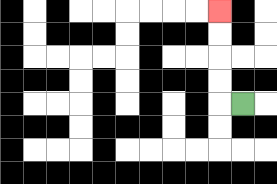{'start': '[10, 4]', 'end': '[9, 0]', 'path_directions': 'L,U,U,U,U', 'path_coordinates': '[[10, 4], [9, 4], [9, 3], [9, 2], [9, 1], [9, 0]]'}